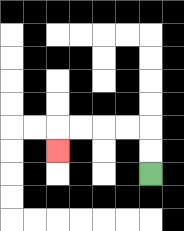{'start': '[6, 7]', 'end': '[2, 6]', 'path_directions': 'U,U,L,L,L,L,D', 'path_coordinates': '[[6, 7], [6, 6], [6, 5], [5, 5], [4, 5], [3, 5], [2, 5], [2, 6]]'}